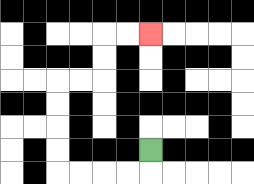{'start': '[6, 6]', 'end': '[6, 1]', 'path_directions': 'D,L,L,L,L,U,U,U,U,R,R,U,U,R,R', 'path_coordinates': '[[6, 6], [6, 7], [5, 7], [4, 7], [3, 7], [2, 7], [2, 6], [2, 5], [2, 4], [2, 3], [3, 3], [4, 3], [4, 2], [4, 1], [5, 1], [6, 1]]'}